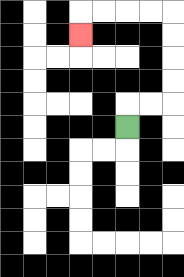{'start': '[5, 5]', 'end': '[3, 1]', 'path_directions': 'U,R,R,U,U,U,U,L,L,L,L,D', 'path_coordinates': '[[5, 5], [5, 4], [6, 4], [7, 4], [7, 3], [7, 2], [7, 1], [7, 0], [6, 0], [5, 0], [4, 0], [3, 0], [3, 1]]'}